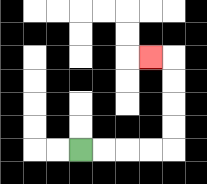{'start': '[3, 6]', 'end': '[6, 2]', 'path_directions': 'R,R,R,R,U,U,U,U,L', 'path_coordinates': '[[3, 6], [4, 6], [5, 6], [6, 6], [7, 6], [7, 5], [7, 4], [7, 3], [7, 2], [6, 2]]'}